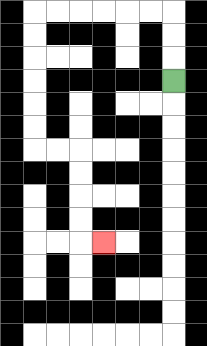{'start': '[7, 3]', 'end': '[4, 10]', 'path_directions': 'U,U,U,L,L,L,L,L,L,D,D,D,D,D,D,R,R,D,D,D,D,R', 'path_coordinates': '[[7, 3], [7, 2], [7, 1], [7, 0], [6, 0], [5, 0], [4, 0], [3, 0], [2, 0], [1, 0], [1, 1], [1, 2], [1, 3], [1, 4], [1, 5], [1, 6], [2, 6], [3, 6], [3, 7], [3, 8], [3, 9], [3, 10], [4, 10]]'}